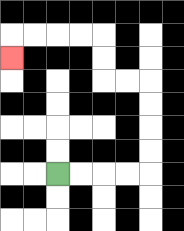{'start': '[2, 7]', 'end': '[0, 2]', 'path_directions': 'R,R,R,R,U,U,U,U,L,L,U,U,L,L,L,L,D', 'path_coordinates': '[[2, 7], [3, 7], [4, 7], [5, 7], [6, 7], [6, 6], [6, 5], [6, 4], [6, 3], [5, 3], [4, 3], [4, 2], [4, 1], [3, 1], [2, 1], [1, 1], [0, 1], [0, 2]]'}